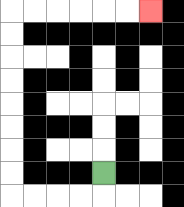{'start': '[4, 7]', 'end': '[6, 0]', 'path_directions': 'D,L,L,L,L,U,U,U,U,U,U,U,U,R,R,R,R,R,R', 'path_coordinates': '[[4, 7], [4, 8], [3, 8], [2, 8], [1, 8], [0, 8], [0, 7], [0, 6], [0, 5], [0, 4], [0, 3], [0, 2], [0, 1], [0, 0], [1, 0], [2, 0], [3, 0], [4, 0], [5, 0], [6, 0]]'}